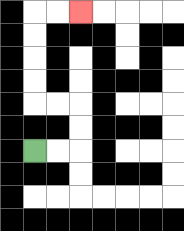{'start': '[1, 6]', 'end': '[3, 0]', 'path_directions': 'R,R,U,U,L,L,U,U,U,U,R,R', 'path_coordinates': '[[1, 6], [2, 6], [3, 6], [3, 5], [3, 4], [2, 4], [1, 4], [1, 3], [1, 2], [1, 1], [1, 0], [2, 0], [3, 0]]'}